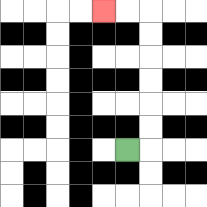{'start': '[5, 6]', 'end': '[4, 0]', 'path_directions': 'R,U,U,U,U,U,U,L,L', 'path_coordinates': '[[5, 6], [6, 6], [6, 5], [6, 4], [6, 3], [6, 2], [6, 1], [6, 0], [5, 0], [4, 0]]'}